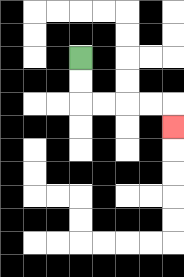{'start': '[3, 2]', 'end': '[7, 5]', 'path_directions': 'D,D,R,R,R,R,D', 'path_coordinates': '[[3, 2], [3, 3], [3, 4], [4, 4], [5, 4], [6, 4], [7, 4], [7, 5]]'}